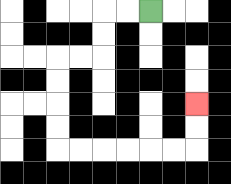{'start': '[6, 0]', 'end': '[8, 4]', 'path_directions': 'L,L,D,D,L,L,D,D,D,D,R,R,R,R,R,R,U,U', 'path_coordinates': '[[6, 0], [5, 0], [4, 0], [4, 1], [4, 2], [3, 2], [2, 2], [2, 3], [2, 4], [2, 5], [2, 6], [3, 6], [4, 6], [5, 6], [6, 6], [7, 6], [8, 6], [8, 5], [8, 4]]'}